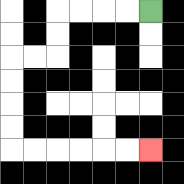{'start': '[6, 0]', 'end': '[6, 6]', 'path_directions': 'L,L,L,L,D,D,L,L,D,D,D,D,R,R,R,R,R,R', 'path_coordinates': '[[6, 0], [5, 0], [4, 0], [3, 0], [2, 0], [2, 1], [2, 2], [1, 2], [0, 2], [0, 3], [0, 4], [0, 5], [0, 6], [1, 6], [2, 6], [3, 6], [4, 6], [5, 6], [6, 6]]'}